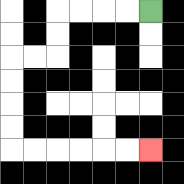{'start': '[6, 0]', 'end': '[6, 6]', 'path_directions': 'L,L,L,L,D,D,L,L,D,D,D,D,R,R,R,R,R,R', 'path_coordinates': '[[6, 0], [5, 0], [4, 0], [3, 0], [2, 0], [2, 1], [2, 2], [1, 2], [0, 2], [0, 3], [0, 4], [0, 5], [0, 6], [1, 6], [2, 6], [3, 6], [4, 6], [5, 6], [6, 6]]'}